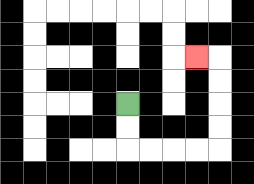{'start': '[5, 4]', 'end': '[8, 2]', 'path_directions': 'D,D,R,R,R,R,U,U,U,U,L', 'path_coordinates': '[[5, 4], [5, 5], [5, 6], [6, 6], [7, 6], [8, 6], [9, 6], [9, 5], [9, 4], [9, 3], [9, 2], [8, 2]]'}